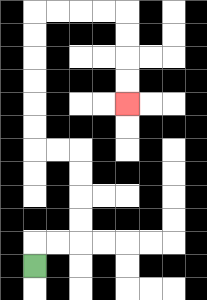{'start': '[1, 11]', 'end': '[5, 4]', 'path_directions': 'U,R,R,U,U,U,U,L,L,U,U,U,U,U,U,R,R,R,R,D,D,D,D', 'path_coordinates': '[[1, 11], [1, 10], [2, 10], [3, 10], [3, 9], [3, 8], [3, 7], [3, 6], [2, 6], [1, 6], [1, 5], [1, 4], [1, 3], [1, 2], [1, 1], [1, 0], [2, 0], [3, 0], [4, 0], [5, 0], [5, 1], [5, 2], [5, 3], [5, 4]]'}